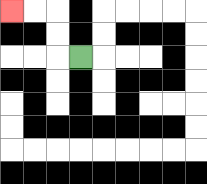{'start': '[3, 2]', 'end': '[0, 0]', 'path_directions': 'L,U,U,L,L', 'path_coordinates': '[[3, 2], [2, 2], [2, 1], [2, 0], [1, 0], [0, 0]]'}